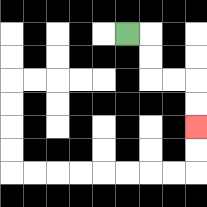{'start': '[5, 1]', 'end': '[8, 5]', 'path_directions': 'R,D,D,R,R,D,D', 'path_coordinates': '[[5, 1], [6, 1], [6, 2], [6, 3], [7, 3], [8, 3], [8, 4], [8, 5]]'}